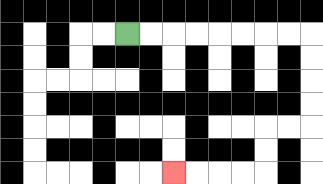{'start': '[5, 1]', 'end': '[7, 7]', 'path_directions': 'R,R,R,R,R,R,R,R,D,D,D,D,L,L,D,D,L,L,L,L', 'path_coordinates': '[[5, 1], [6, 1], [7, 1], [8, 1], [9, 1], [10, 1], [11, 1], [12, 1], [13, 1], [13, 2], [13, 3], [13, 4], [13, 5], [12, 5], [11, 5], [11, 6], [11, 7], [10, 7], [9, 7], [8, 7], [7, 7]]'}